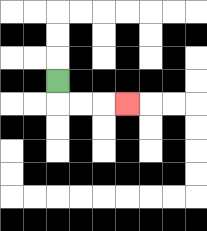{'start': '[2, 3]', 'end': '[5, 4]', 'path_directions': 'D,R,R,R', 'path_coordinates': '[[2, 3], [2, 4], [3, 4], [4, 4], [5, 4]]'}